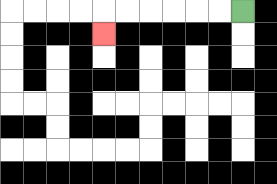{'start': '[10, 0]', 'end': '[4, 1]', 'path_directions': 'L,L,L,L,L,L,D', 'path_coordinates': '[[10, 0], [9, 0], [8, 0], [7, 0], [6, 0], [5, 0], [4, 0], [4, 1]]'}